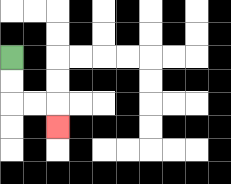{'start': '[0, 2]', 'end': '[2, 5]', 'path_directions': 'D,D,R,R,D', 'path_coordinates': '[[0, 2], [0, 3], [0, 4], [1, 4], [2, 4], [2, 5]]'}